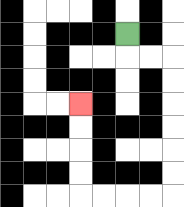{'start': '[5, 1]', 'end': '[3, 4]', 'path_directions': 'D,R,R,D,D,D,D,D,D,L,L,L,L,U,U,U,U', 'path_coordinates': '[[5, 1], [5, 2], [6, 2], [7, 2], [7, 3], [7, 4], [7, 5], [7, 6], [7, 7], [7, 8], [6, 8], [5, 8], [4, 8], [3, 8], [3, 7], [3, 6], [3, 5], [3, 4]]'}